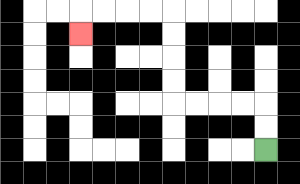{'start': '[11, 6]', 'end': '[3, 1]', 'path_directions': 'U,U,L,L,L,L,U,U,U,U,L,L,L,L,D', 'path_coordinates': '[[11, 6], [11, 5], [11, 4], [10, 4], [9, 4], [8, 4], [7, 4], [7, 3], [7, 2], [7, 1], [7, 0], [6, 0], [5, 0], [4, 0], [3, 0], [3, 1]]'}